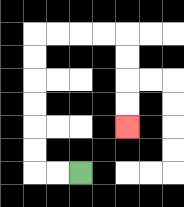{'start': '[3, 7]', 'end': '[5, 5]', 'path_directions': 'L,L,U,U,U,U,U,U,R,R,R,R,D,D,D,D', 'path_coordinates': '[[3, 7], [2, 7], [1, 7], [1, 6], [1, 5], [1, 4], [1, 3], [1, 2], [1, 1], [2, 1], [3, 1], [4, 1], [5, 1], [5, 2], [5, 3], [5, 4], [5, 5]]'}